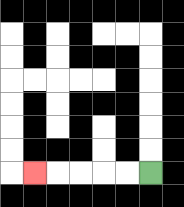{'start': '[6, 7]', 'end': '[1, 7]', 'path_directions': 'L,L,L,L,L', 'path_coordinates': '[[6, 7], [5, 7], [4, 7], [3, 7], [2, 7], [1, 7]]'}